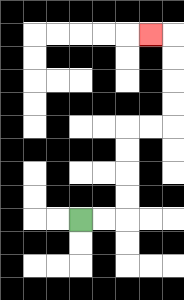{'start': '[3, 9]', 'end': '[6, 1]', 'path_directions': 'R,R,U,U,U,U,R,R,U,U,U,U,L', 'path_coordinates': '[[3, 9], [4, 9], [5, 9], [5, 8], [5, 7], [5, 6], [5, 5], [6, 5], [7, 5], [7, 4], [7, 3], [7, 2], [7, 1], [6, 1]]'}